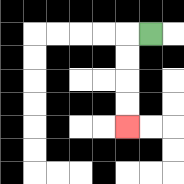{'start': '[6, 1]', 'end': '[5, 5]', 'path_directions': 'L,D,D,D,D', 'path_coordinates': '[[6, 1], [5, 1], [5, 2], [5, 3], [5, 4], [5, 5]]'}